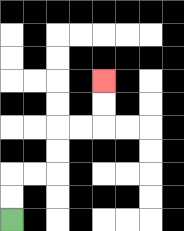{'start': '[0, 9]', 'end': '[4, 3]', 'path_directions': 'U,U,R,R,U,U,R,R,U,U', 'path_coordinates': '[[0, 9], [0, 8], [0, 7], [1, 7], [2, 7], [2, 6], [2, 5], [3, 5], [4, 5], [4, 4], [4, 3]]'}